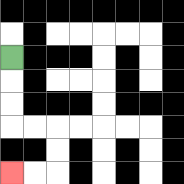{'start': '[0, 2]', 'end': '[0, 7]', 'path_directions': 'D,D,D,R,R,D,D,L,L', 'path_coordinates': '[[0, 2], [0, 3], [0, 4], [0, 5], [1, 5], [2, 5], [2, 6], [2, 7], [1, 7], [0, 7]]'}